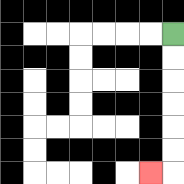{'start': '[7, 1]', 'end': '[6, 7]', 'path_directions': 'D,D,D,D,D,D,L', 'path_coordinates': '[[7, 1], [7, 2], [7, 3], [7, 4], [7, 5], [7, 6], [7, 7], [6, 7]]'}